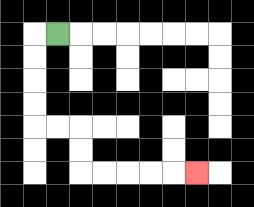{'start': '[2, 1]', 'end': '[8, 7]', 'path_directions': 'L,D,D,D,D,R,R,D,D,R,R,R,R,R', 'path_coordinates': '[[2, 1], [1, 1], [1, 2], [1, 3], [1, 4], [1, 5], [2, 5], [3, 5], [3, 6], [3, 7], [4, 7], [5, 7], [6, 7], [7, 7], [8, 7]]'}